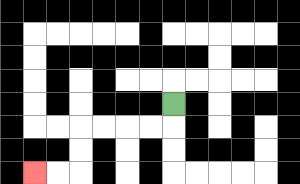{'start': '[7, 4]', 'end': '[1, 7]', 'path_directions': 'D,L,L,L,L,D,D,L,L', 'path_coordinates': '[[7, 4], [7, 5], [6, 5], [5, 5], [4, 5], [3, 5], [3, 6], [3, 7], [2, 7], [1, 7]]'}